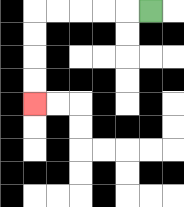{'start': '[6, 0]', 'end': '[1, 4]', 'path_directions': 'L,L,L,L,L,D,D,D,D', 'path_coordinates': '[[6, 0], [5, 0], [4, 0], [3, 0], [2, 0], [1, 0], [1, 1], [1, 2], [1, 3], [1, 4]]'}